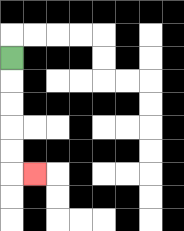{'start': '[0, 2]', 'end': '[1, 7]', 'path_directions': 'D,D,D,D,D,R', 'path_coordinates': '[[0, 2], [0, 3], [0, 4], [0, 5], [0, 6], [0, 7], [1, 7]]'}